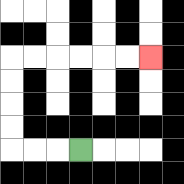{'start': '[3, 6]', 'end': '[6, 2]', 'path_directions': 'L,L,L,U,U,U,U,R,R,R,R,R,R', 'path_coordinates': '[[3, 6], [2, 6], [1, 6], [0, 6], [0, 5], [0, 4], [0, 3], [0, 2], [1, 2], [2, 2], [3, 2], [4, 2], [5, 2], [6, 2]]'}